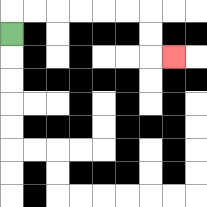{'start': '[0, 1]', 'end': '[7, 2]', 'path_directions': 'U,R,R,R,R,R,R,D,D,R', 'path_coordinates': '[[0, 1], [0, 0], [1, 0], [2, 0], [3, 0], [4, 0], [5, 0], [6, 0], [6, 1], [6, 2], [7, 2]]'}